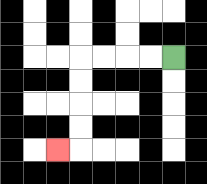{'start': '[7, 2]', 'end': '[2, 6]', 'path_directions': 'L,L,L,L,D,D,D,D,L', 'path_coordinates': '[[7, 2], [6, 2], [5, 2], [4, 2], [3, 2], [3, 3], [3, 4], [3, 5], [3, 6], [2, 6]]'}